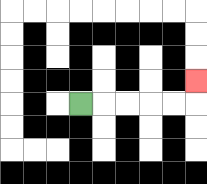{'start': '[3, 4]', 'end': '[8, 3]', 'path_directions': 'R,R,R,R,R,U', 'path_coordinates': '[[3, 4], [4, 4], [5, 4], [6, 4], [7, 4], [8, 4], [8, 3]]'}